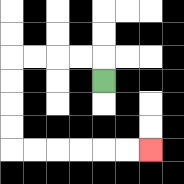{'start': '[4, 3]', 'end': '[6, 6]', 'path_directions': 'U,L,L,L,L,D,D,D,D,R,R,R,R,R,R', 'path_coordinates': '[[4, 3], [4, 2], [3, 2], [2, 2], [1, 2], [0, 2], [0, 3], [0, 4], [0, 5], [0, 6], [1, 6], [2, 6], [3, 6], [4, 6], [5, 6], [6, 6]]'}